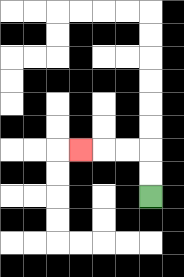{'start': '[6, 8]', 'end': '[3, 6]', 'path_directions': 'U,U,L,L,L', 'path_coordinates': '[[6, 8], [6, 7], [6, 6], [5, 6], [4, 6], [3, 6]]'}